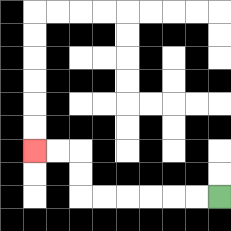{'start': '[9, 8]', 'end': '[1, 6]', 'path_directions': 'L,L,L,L,L,L,U,U,L,L', 'path_coordinates': '[[9, 8], [8, 8], [7, 8], [6, 8], [5, 8], [4, 8], [3, 8], [3, 7], [3, 6], [2, 6], [1, 6]]'}